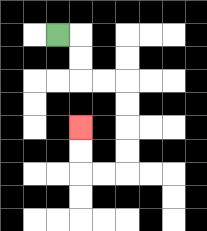{'start': '[2, 1]', 'end': '[3, 5]', 'path_directions': 'R,D,D,R,R,D,D,D,D,L,L,U,U', 'path_coordinates': '[[2, 1], [3, 1], [3, 2], [3, 3], [4, 3], [5, 3], [5, 4], [5, 5], [5, 6], [5, 7], [4, 7], [3, 7], [3, 6], [3, 5]]'}